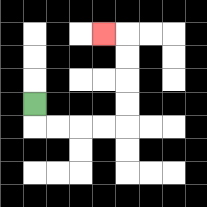{'start': '[1, 4]', 'end': '[4, 1]', 'path_directions': 'D,R,R,R,R,U,U,U,U,L', 'path_coordinates': '[[1, 4], [1, 5], [2, 5], [3, 5], [4, 5], [5, 5], [5, 4], [5, 3], [5, 2], [5, 1], [4, 1]]'}